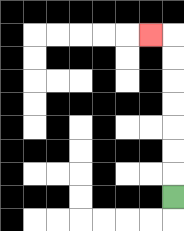{'start': '[7, 8]', 'end': '[6, 1]', 'path_directions': 'U,U,U,U,U,U,U,L', 'path_coordinates': '[[7, 8], [7, 7], [7, 6], [7, 5], [7, 4], [7, 3], [7, 2], [7, 1], [6, 1]]'}